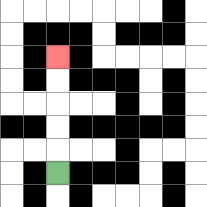{'start': '[2, 7]', 'end': '[2, 2]', 'path_directions': 'U,U,U,U,U', 'path_coordinates': '[[2, 7], [2, 6], [2, 5], [2, 4], [2, 3], [2, 2]]'}